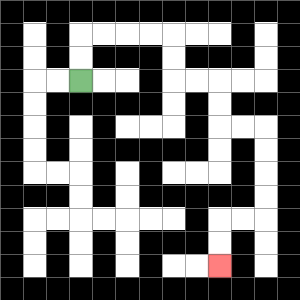{'start': '[3, 3]', 'end': '[9, 11]', 'path_directions': 'U,U,R,R,R,R,D,D,R,R,D,D,R,R,D,D,D,D,L,L,D,D', 'path_coordinates': '[[3, 3], [3, 2], [3, 1], [4, 1], [5, 1], [6, 1], [7, 1], [7, 2], [7, 3], [8, 3], [9, 3], [9, 4], [9, 5], [10, 5], [11, 5], [11, 6], [11, 7], [11, 8], [11, 9], [10, 9], [9, 9], [9, 10], [9, 11]]'}